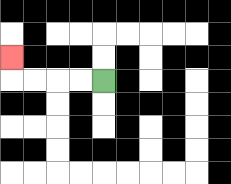{'start': '[4, 3]', 'end': '[0, 2]', 'path_directions': 'L,L,L,L,U', 'path_coordinates': '[[4, 3], [3, 3], [2, 3], [1, 3], [0, 3], [0, 2]]'}